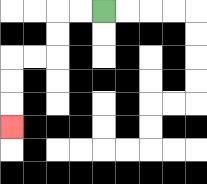{'start': '[4, 0]', 'end': '[0, 5]', 'path_directions': 'L,L,D,D,L,L,D,D,D', 'path_coordinates': '[[4, 0], [3, 0], [2, 0], [2, 1], [2, 2], [1, 2], [0, 2], [0, 3], [0, 4], [0, 5]]'}